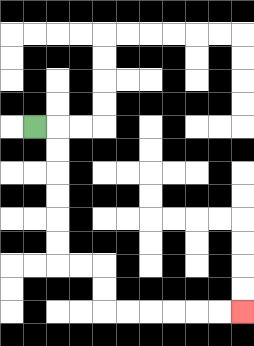{'start': '[1, 5]', 'end': '[10, 13]', 'path_directions': 'R,D,D,D,D,D,D,R,R,D,D,R,R,R,R,R,R', 'path_coordinates': '[[1, 5], [2, 5], [2, 6], [2, 7], [2, 8], [2, 9], [2, 10], [2, 11], [3, 11], [4, 11], [4, 12], [4, 13], [5, 13], [6, 13], [7, 13], [8, 13], [9, 13], [10, 13]]'}